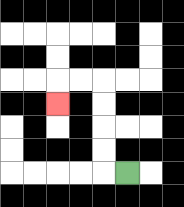{'start': '[5, 7]', 'end': '[2, 4]', 'path_directions': 'L,U,U,U,U,L,L,D', 'path_coordinates': '[[5, 7], [4, 7], [4, 6], [4, 5], [4, 4], [4, 3], [3, 3], [2, 3], [2, 4]]'}